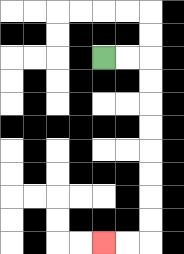{'start': '[4, 2]', 'end': '[4, 10]', 'path_directions': 'R,R,D,D,D,D,D,D,D,D,L,L', 'path_coordinates': '[[4, 2], [5, 2], [6, 2], [6, 3], [6, 4], [6, 5], [6, 6], [6, 7], [6, 8], [6, 9], [6, 10], [5, 10], [4, 10]]'}